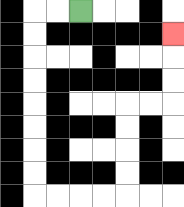{'start': '[3, 0]', 'end': '[7, 1]', 'path_directions': 'L,L,D,D,D,D,D,D,D,D,R,R,R,R,U,U,U,U,R,R,U,U,U', 'path_coordinates': '[[3, 0], [2, 0], [1, 0], [1, 1], [1, 2], [1, 3], [1, 4], [1, 5], [1, 6], [1, 7], [1, 8], [2, 8], [3, 8], [4, 8], [5, 8], [5, 7], [5, 6], [5, 5], [5, 4], [6, 4], [7, 4], [7, 3], [7, 2], [7, 1]]'}